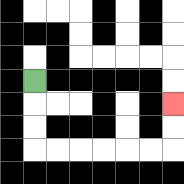{'start': '[1, 3]', 'end': '[7, 4]', 'path_directions': 'D,D,D,R,R,R,R,R,R,U,U', 'path_coordinates': '[[1, 3], [1, 4], [1, 5], [1, 6], [2, 6], [3, 6], [4, 6], [5, 6], [6, 6], [7, 6], [7, 5], [7, 4]]'}